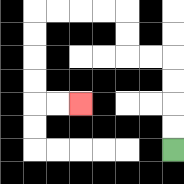{'start': '[7, 6]', 'end': '[3, 4]', 'path_directions': 'U,U,U,U,L,L,U,U,L,L,L,L,D,D,D,D,R,R', 'path_coordinates': '[[7, 6], [7, 5], [7, 4], [7, 3], [7, 2], [6, 2], [5, 2], [5, 1], [5, 0], [4, 0], [3, 0], [2, 0], [1, 0], [1, 1], [1, 2], [1, 3], [1, 4], [2, 4], [3, 4]]'}